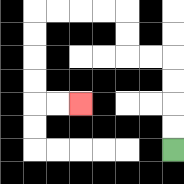{'start': '[7, 6]', 'end': '[3, 4]', 'path_directions': 'U,U,U,U,L,L,U,U,L,L,L,L,D,D,D,D,R,R', 'path_coordinates': '[[7, 6], [7, 5], [7, 4], [7, 3], [7, 2], [6, 2], [5, 2], [5, 1], [5, 0], [4, 0], [3, 0], [2, 0], [1, 0], [1, 1], [1, 2], [1, 3], [1, 4], [2, 4], [3, 4]]'}